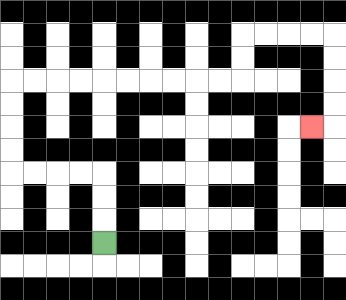{'start': '[4, 10]', 'end': '[13, 5]', 'path_directions': 'U,U,U,L,L,L,L,U,U,U,U,R,R,R,R,R,R,R,R,R,R,U,U,R,R,R,R,D,D,D,D,L', 'path_coordinates': '[[4, 10], [4, 9], [4, 8], [4, 7], [3, 7], [2, 7], [1, 7], [0, 7], [0, 6], [0, 5], [0, 4], [0, 3], [1, 3], [2, 3], [3, 3], [4, 3], [5, 3], [6, 3], [7, 3], [8, 3], [9, 3], [10, 3], [10, 2], [10, 1], [11, 1], [12, 1], [13, 1], [14, 1], [14, 2], [14, 3], [14, 4], [14, 5], [13, 5]]'}